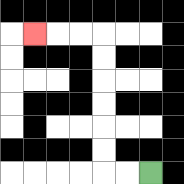{'start': '[6, 7]', 'end': '[1, 1]', 'path_directions': 'L,L,U,U,U,U,U,U,L,L,L', 'path_coordinates': '[[6, 7], [5, 7], [4, 7], [4, 6], [4, 5], [4, 4], [4, 3], [4, 2], [4, 1], [3, 1], [2, 1], [1, 1]]'}